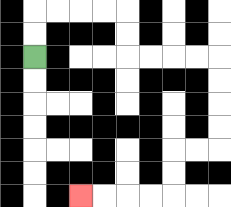{'start': '[1, 2]', 'end': '[3, 8]', 'path_directions': 'U,U,R,R,R,R,D,D,R,R,R,R,D,D,D,D,L,L,D,D,L,L,L,L', 'path_coordinates': '[[1, 2], [1, 1], [1, 0], [2, 0], [3, 0], [4, 0], [5, 0], [5, 1], [5, 2], [6, 2], [7, 2], [8, 2], [9, 2], [9, 3], [9, 4], [9, 5], [9, 6], [8, 6], [7, 6], [7, 7], [7, 8], [6, 8], [5, 8], [4, 8], [3, 8]]'}